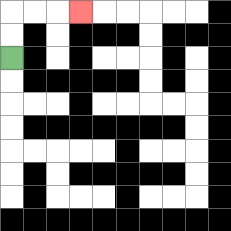{'start': '[0, 2]', 'end': '[3, 0]', 'path_directions': 'U,U,R,R,R', 'path_coordinates': '[[0, 2], [0, 1], [0, 0], [1, 0], [2, 0], [3, 0]]'}